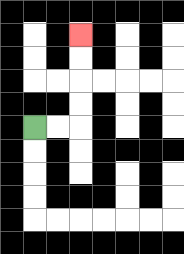{'start': '[1, 5]', 'end': '[3, 1]', 'path_directions': 'R,R,U,U,U,U', 'path_coordinates': '[[1, 5], [2, 5], [3, 5], [3, 4], [3, 3], [3, 2], [3, 1]]'}